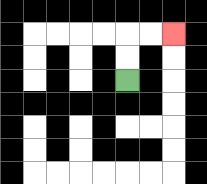{'start': '[5, 3]', 'end': '[7, 1]', 'path_directions': 'U,U,R,R', 'path_coordinates': '[[5, 3], [5, 2], [5, 1], [6, 1], [7, 1]]'}